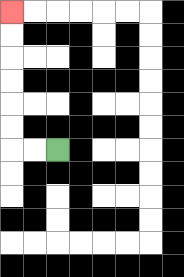{'start': '[2, 6]', 'end': '[0, 0]', 'path_directions': 'L,L,U,U,U,U,U,U', 'path_coordinates': '[[2, 6], [1, 6], [0, 6], [0, 5], [0, 4], [0, 3], [0, 2], [0, 1], [0, 0]]'}